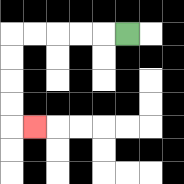{'start': '[5, 1]', 'end': '[1, 5]', 'path_directions': 'L,L,L,L,L,D,D,D,D,R', 'path_coordinates': '[[5, 1], [4, 1], [3, 1], [2, 1], [1, 1], [0, 1], [0, 2], [0, 3], [0, 4], [0, 5], [1, 5]]'}